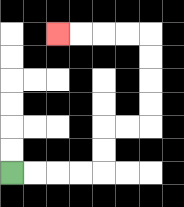{'start': '[0, 7]', 'end': '[2, 1]', 'path_directions': 'R,R,R,R,U,U,R,R,U,U,U,U,L,L,L,L', 'path_coordinates': '[[0, 7], [1, 7], [2, 7], [3, 7], [4, 7], [4, 6], [4, 5], [5, 5], [6, 5], [6, 4], [6, 3], [6, 2], [6, 1], [5, 1], [4, 1], [3, 1], [2, 1]]'}